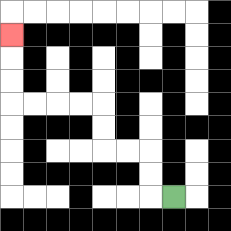{'start': '[7, 8]', 'end': '[0, 1]', 'path_directions': 'L,U,U,L,L,U,U,L,L,L,L,U,U,U', 'path_coordinates': '[[7, 8], [6, 8], [6, 7], [6, 6], [5, 6], [4, 6], [4, 5], [4, 4], [3, 4], [2, 4], [1, 4], [0, 4], [0, 3], [0, 2], [0, 1]]'}